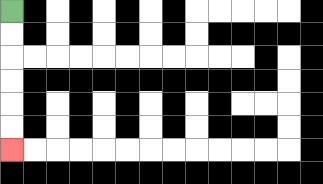{'start': '[0, 0]', 'end': '[0, 6]', 'path_directions': 'D,D,D,D,D,D', 'path_coordinates': '[[0, 0], [0, 1], [0, 2], [0, 3], [0, 4], [0, 5], [0, 6]]'}